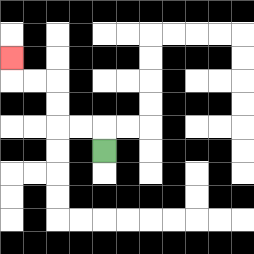{'start': '[4, 6]', 'end': '[0, 2]', 'path_directions': 'U,L,L,U,U,L,L,U', 'path_coordinates': '[[4, 6], [4, 5], [3, 5], [2, 5], [2, 4], [2, 3], [1, 3], [0, 3], [0, 2]]'}